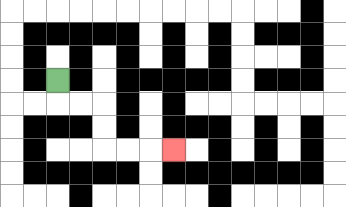{'start': '[2, 3]', 'end': '[7, 6]', 'path_directions': 'D,R,R,D,D,R,R,R', 'path_coordinates': '[[2, 3], [2, 4], [3, 4], [4, 4], [4, 5], [4, 6], [5, 6], [6, 6], [7, 6]]'}